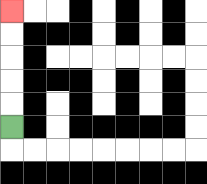{'start': '[0, 5]', 'end': '[0, 0]', 'path_directions': 'U,U,U,U,U', 'path_coordinates': '[[0, 5], [0, 4], [0, 3], [0, 2], [0, 1], [0, 0]]'}